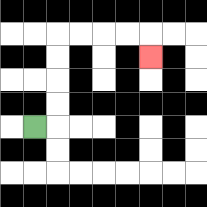{'start': '[1, 5]', 'end': '[6, 2]', 'path_directions': 'R,U,U,U,U,R,R,R,R,D', 'path_coordinates': '[[1, 5], [2, 5], [2, 4], [2, 3], [2, 2], [2, 1], [3, 1], [4, 1], [5, 1], [6, 1], [6, 2]]'}